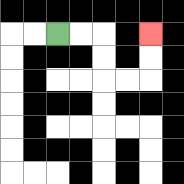{'start': '[2, 1]', 'end': '[6, 1]', 'path_directions': 'R,R,D,D,R,R,U,U', 'path_coordinates': '[[2, 1], [3, 1], [4, 1], [4, 2], [4, 3], [5, 3], [6, 3], [6, 2], [6, 1]]'}